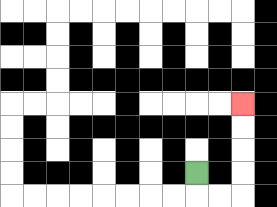{'start': '[8, 7]', 'end': '[10, 4]', 'path_directions': 'D,R,R,U,U,U,U', 'path_coordinates': '[[8, 7], [8, 8], [9, 8], [10, 8], [10, 7], [10, 6], [10, 5], [10, 4]]'}